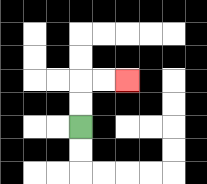{'start': '[3, 5]', 'end': '[5, 3]', 'path_directions': 'U,U,R,R', 'path_coordinates': '[[3, 5], [3, 4], [3, 3], [4, 3], [5, 3]]'}